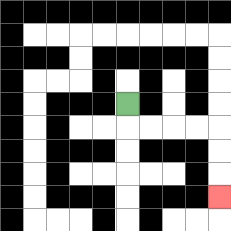{'start': '[5, 4]', 'end': '[9, 8]', 'path_directions': 'D,R,R,R,R,D,D,D', 'path_coordinates': '[[5, 4], [5, 5], [6, 5], [7, 5], [8, 5], [9, 5], [9, 6], [9, 7], [9, 8]]'}